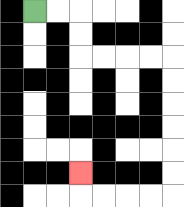{'start': '[1, 0]', 'end': '[3, 7]', 'path_directions': 'R,R,D,D,R,R,R,R,D,D,D,D,D,D,L,L,L,L,U', 'path_coordinates': '[[1, 0], [2, 0], [3, 0], [3, 1], [3, 2], [4, 2], [5, 2], [6, 2], [7, 2], [7, 3], [7, 4], [7, 5], [7, 6], [7, 7], [7, 8], [6, 8], [5, 8], [4, 8], [3, 8], [3, 7]]'}